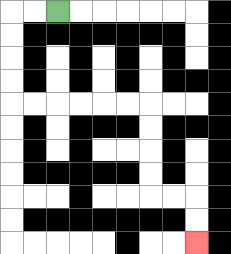{'start': '[2, 0]', 'end': '[8, 10]', 'path_directions': 'L,L,D,D,D,D,R,R,R,R,R,R,D,D,D,D,R,R,D,D', 'path_coordinates': '[[2, 0], [1, 0], [0, 0], [0, 1], [0, 2], [0, 3], [0, 4], [1, 4], [2, 4], [3, 4], [4, 4], [5, 4], [6, 4], [6, 5], [6, 6], [6, 7], [6, 8], [7, 8], [8, 8], [8, 9], [8, 10]]'}